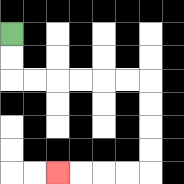{'start': '[0, 1]', 'end': '[2, 7]', 'path_directions': 'D,D,R,R,R,R,R,R,D,D,D,D,L,L,L,L', 'path_coordinates': '[[0, 1], [0, 2], [0, 3], [1, 3], [2, 3], [3, 3], [4, 3], [5, 3], [6, 3], [6, 4], [6, 5], [6, 6], [6, 7], [5, 7], [4, 7], [3, 7], [2, 7]]'}